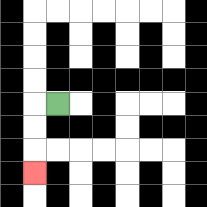{'start': '[2, 4]', 'end': '[1, 7]', 'path_directions': 'L,D,D,D', 'path_coordinates': '[[2, 4], [1, 4], [1, 5], [1, 6], [1, 7]]'}